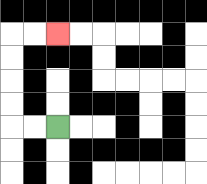{'start': '[2, 5]', 'end': '[2, 1]', 'path_directions': 'L,L,U,U,U,U,R,R', 'path_coordinates': '[[2, 5], [1, 5], [0, 5], [0, 4], [0, 3], [0, 2], [0, 1], [1, 1], [2, 1]]'}